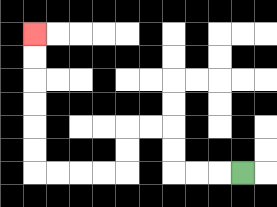{'start': '[10, 7]', 'end': '[1, 1]', 'path_directions': 'L,L,L,U,U,L,L,D,D,L,L,L,L,U,U,U,U,U,U', 'path_coordinates': '[[10, 7], [9, 7], [8, 7], [7, 7], [7, 6], [7, 5], [6, 5], [5, 5], [5, 6], [5, 7], [4, 7], [3, 7], [2, 7], [1, 7], [1, 6], [1, 5], [1, 4], [1, 3], [1, 2], [1, 1]]'}